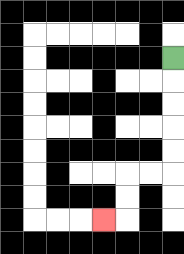{'start': '[7, 2]', 'end': '[4, 9]', 'path_directions': 'D,D,D,D,D,L,L,D,D,L', 'path_coordinates': '[[7, 2], [7, 3], [7, 4], [7, 5], [7, 6], [7, 7], [6, 7], [5, 7], [5, 8], [5, 9], [4, 9]]'}